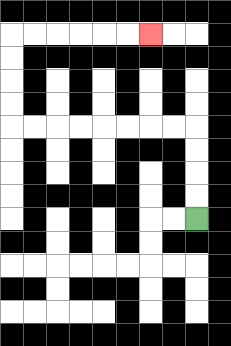{'start': '[8, 9]', 'end': '[6, 1]', 'path_directions': 'U,U,U,U,L,L,L,L,L,L,L,L,U,U,U,U,R,R,R,R,R,R', 'path_coordinates': '[[8, 9], [8, 8], [8, 7], [8, 6], [8, 5], [7, 5], [6, 5], [5, 5], [4, 5], [3, 5], [2, 5], [1, 5], [0, 5], [0, 4], [0, 3], [0, 2], [0, 1], [1, 1], [2, 1], [3, 1], [4, 1], [5, 1], [6, 1]]'}